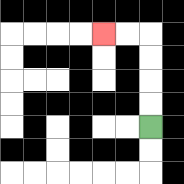{'start': '[6, 5]', 'end': '[4, 1]', 'path_directions': 'U,U,U,U,L,L', 'path_coordinates': '[[6, 5], [6, 4], [6, 3], [6, 2], [6, 1], [5, 1], [4, 1]]'}